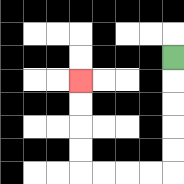{'start': '[7, 2]', 'end': '[3, 3]', 'path_directions': 'D,D,D,D,D,L,L,L,L,U,U,U,U', 'path_coordinates': '[[7, 2], [7, 3], [7, 4], [7, 5], [7, 6], [7, 7], [6, 7], [5, 7], [4, 7], [3, 7], [3, 6], [3, 5], [3, 4], [3, 3]]'}